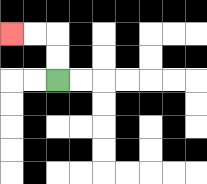{'start': '[2, 3]', 'end': '[0, 1]', 'path_directions': 'U,U,L,L', 'path_coordinates': '[[2, 3], [2, 2], [2, 1], [1, 1], [0, 1]]'}